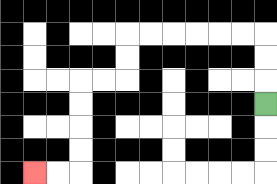{'start': '[11, 4]', 'end': '[1, 7]', 'path_directions': 'U,U,U,L,L,L,L,L,L,D,D,L,L,D,D,D,D,L,L', 'path_coordinates': '[[11, 4], [11, 3], [11, 2], [11, 1], [10, 1], [9, 1], [8, 1], [7, 1], [6, 1], [5, 1], [5, 2], [5, 3], [4, 3], [3, 3], [3, 4], [3, 5], [3, 6], [3, 7], [2, 7], [1, 7]]'}